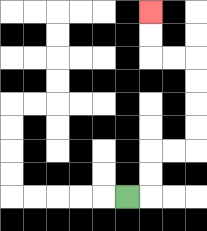{'start': '[5, 8]', 'end': '[6, 0]', 'path_directions': 'R,U,U,R,R,U,U,U,U,L,L,U,U', 'path_coordinates': '[[5, 8], [6, 8], [6, 7], [6, 6], [7, 6], [8, 6], [8, 5], [8, 4], [8, 3], [8, 2], [7, 2], [6, 2], [6, 1], [6, 0]]'}